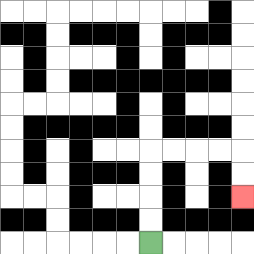{'start': '[6, 10]', 'end': '[10, 8]', 'path_directions': 'U,U,U,U,R,R,R,R,D,D', 'path_coordinates': '[[6, 10], [6, 9], [6, 8], [6, 7], [6, 6], [7, 6], [8, 6], [9, 6], [10, 6], [10, 7], [10, 8]]'}